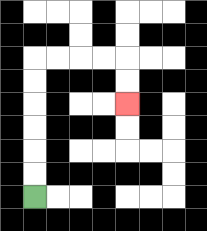{'start': '[1, 8]', 'end': '[5, 4]', 'path_directions': 'U,U,U,U,U,U,R,R,R,R,D,D', 'path_coordinates': '[[1, 8], [1, 7], [1, 6], [1, 5], [1, 4], [1, 3], [1, 2], [2, 2], [3, 2], [4, 2], [5, 2], [5, 3], [5, 4]]'}